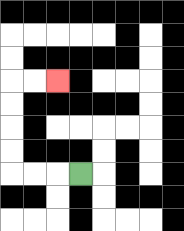{'start': '[3, 7]', 'end': '[2, 3]', 'path_directions': 'L,L,L,U,U,U,U,R,R', 'path_coordinates': '[[3, 7], [2, 7], [1, 7], [0, 7], [0, 6], [0, 5], [0, 4], [0, 3], [1, 3], [2, 3]]'}